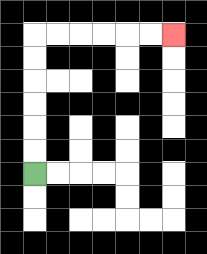{'start': '[1, 7]', 'end': '[7, 1]', 'path_directions': 'U,U,U,U,U,U,R,R,R,R,R,R', 'path_coordinates': '[[1, 7], [1, 6], [1, 5], [1, 4], [1, 3], [1, 2], [1, 1], [2, 1], [3, 1], [4, 1], [5, 1], [6, 1], [7, 1]]'}